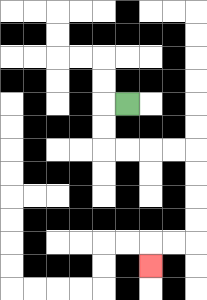{'start': '[5, 4]', 'end': '[6, 11]', 'path_directions': 'L,D,D,R,R,R,R,D,D,D,D,L,L,D', 'path_coordinates': '[[5, 4], [4, 4], [4, 5], [4, 6], [5, 6], [6, 6], [7, 6], [8, 6], [8, 7], [8, 8], [8, 9], [8, 10], [7, 10], [6, 10], [6, 11]]'}